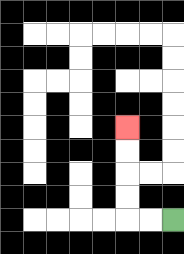{'start': '[7, 9]', 'end': '[5, 5]', 'path_directions': 'L,L,U,U,U,U', 'path_coordinates': '[[7, 9], [6, 9], [5, 9], [5, 8], [5, 7], [5, 6], [5, 5]]'}